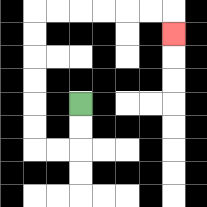{'start': '[3, 4]', 'end': '[7, 1]', 'path_directions': 'D,D,L,L,U,U,U,U,U,U,R,R,R,R,R,R,D', 'path_coordinates': '[[3, 4], [3, 5], [3, 6], [2, 6], [1, 6], [1, 5], [1, 4], [1, 3], [1, 2], [1, 1], [1, 0], [2, 0], [3, 0], [4, 0], [5, 0], [6, 0], [7, 0], [7, 1]]'}